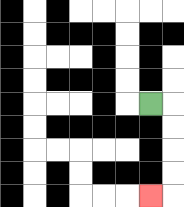{'start': '[6, 4]', 'end': '[6, 8]', 'path_directions': 'R,D,D,D,D,L', 'path_coordinates': '[[6, 4], [7, 4], [7, 5], [7, 6], [7, 7], [7, 8], [6, 8]]'}